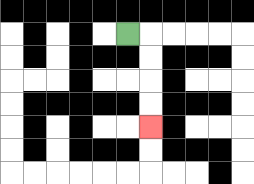{'start': '[5, 1]', 'end': '[6, 5]', 'path_directions': 'R,D,D,D,D', 'path_coordinates': '[[5, 1], [6, 1], [6, 2], [6, 3], [6, 4], [6, 5]]'}